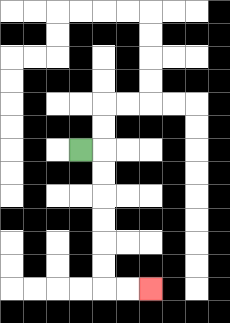{'start': '[3, 6]', 'end': '[6, 12]', 'path_directions': 'R,D,D,D,D,D,D,R,R', 'path_coordinates': '[[3, 6], [4, 6], [4, 7], [4, 8], [4, 9], [4, 10], [4, 11], [4, 12], [5, 12], [6, 12]]'}